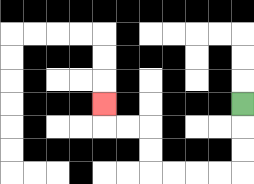{'start': '[10, 4]', 'end': '[4, 4]', 'path_directions': 'D,D,D,L,L,L,L,U,U,L,L,U', 'path_coordinates': '[[10, 4], [10, 5], [10, 6], [10, 7], [9, 7], [8, 7], [7, 7], [6, 7], [6, 6], [6, 5], [5, 5], [4, 5], [4, 4]]'}